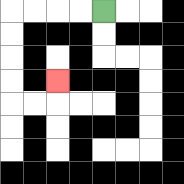{'start': '[4, 0]', 'end': '[2, 3]', 'path_directions': 'L,L,L,L,D,D,D,D,R,R,U', 'path_coordinates': '[[4, 0], [3, 0], [2, 0], [1, 0], [0, 0], [0, 1], [0, 2], [0, 3], [0, 4], [1, 4], [2, 4], [2, 3]]'}